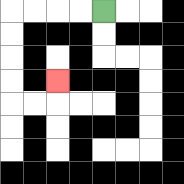{'start': '[4, 0]', 'end': '[2, 3]', 'path_directions': 'L,L,L,L,D,D,D,D,R,R,U', 'path_coordinates': '[[4, 0], [3, 0], [2, 0], [1, 0], [0, 0], [0, 1], [0, 2], [0, 3], [0, 4], [1, 4], [2, 4], [2, 3]]'}